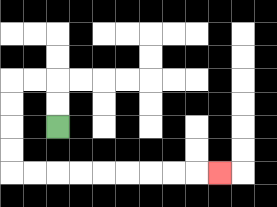{'start': '[2, 5]', 'end': '[9, 7]', 'path_directions': 'U,U,L,L,D,D,D,D,R,R,R,R,R,R,R,R,R', 'path_coordinates': '[[2, 5], [2, 4], [2, 3], [1, 3], [0, 3], [0, 4], [0, 5], [0, 6], [0, 7], [1, 7], [2, 7], [3, 7], [4, 7], [5, 7], [6, 7], [7, 7], [8, 7], [9, 7]]'}